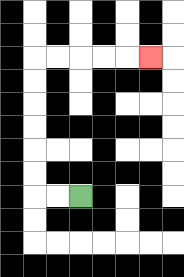{'start': '[3, 8]', 'end': '[6, 2]', 'path_directions': 'L,L,U,U,U,U,U,U,R,R,R,R,R', 'path_coordinates': '[[3, 8], [2, 8], [1, 8], [1, 7], [1, 6], [1, 5], [1, 4], [1, 3], [1, 2], [2, 2], [3, 2], [4, 2], [5, 2], [6, 2]]'}